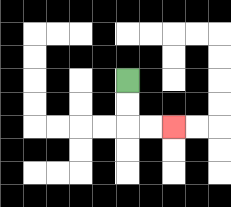{'start': '[5, 3]', 'end': '[7, 5]', 'path_directions': 'D,D,R,R', 'path_coordinates': '[[5, 3], [5, 4], [5, 5], [6, 5], [7, 5]]'}